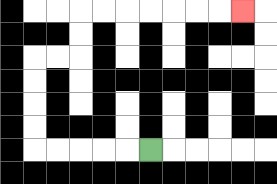{'start': '[6, 6]', 'end': '[10, 0]', 'path_directions': 'L,L,L,L,L,U,U,U,U,R,R,U,U,R,R,R,R,R,R,R', 'path_coordinates': '[[6, 6], [5, 6], [4, 6], [3, 6], [2, 6], [1, 6], [1, 5], [1, 4], [1, 3], [1, 2], [2, 2], [3, 2], [3, 1], [3, 0], [4, 0], [5, 0], [6, 0], [7, 0], [8, 0], [9, 0], [10, 0]]'}